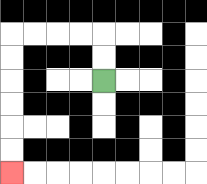{'start': '[4, 3]', 'end': '[0, 7]', 'path_directions': 'U,U,L,L,L,L,D,D,D,D,D,D', 'path_coordinates': '[[4, 3], [4, 2], [4, 1], [3, 1], [2, 1], [1, 1], [0, 1], [0, 2], [0, 3], [0, 4], [0, 5], [0, 6], [0, 7]]'}